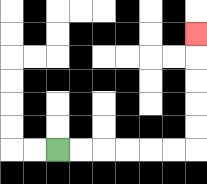{'start': '[2, 6]', 'end': '[8, 1]', 'path_directions': 'R,R,R,R,R,R,U,U,U,U,U', 'path_coordinates': '[[2, 6], [3, 6], [4, 6], [5, 6], [6, 6], [7, 6], [8, 6], [8, 5], [8, 4], [8, 3], [8, 2], [8, 1]]'}